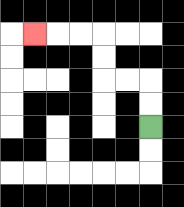{'start': '[6, 5]', 'end': '[1, 1]', 'path_directions': 'U,U,L,L,U,U,L,L,L', 'path_coordinates': '[[6, 5], [6, 4], [6, 3], [5, 3], [4, 3], [4, 2], [4, 1], [3, 1], [2, 1], [1, 1]]'}